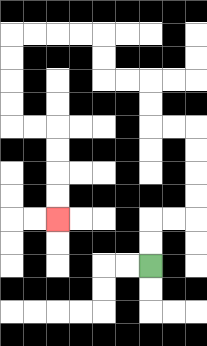{'start': '[6, 11]', 'end': '[2, 9]', 'path_directions': 'U,U,R,R,U,U,U,U,L,L,U,U,L,L,U,U,L,L,L,L,D,D,D,D,R,R,D,D,D,D', 'path_coordinates': '[[6, 11], [6, 10], [6, 9], [7, 9], [8, 9], [8, 8], [8, 7], [8, 6], [8, 5], [7, 5], [6, 5], [6, 4], [6, 3], [5, 3], [4, 3], [4, 2], [4, 1], [3, 1], [2, 1], [1, 1], [0, 1], [0, 2], [0, 3], [0, 4], [0, 5], [1, 5], [2, 5], [2, 6], [2, 7], [2, 8], [2, 9]]'}